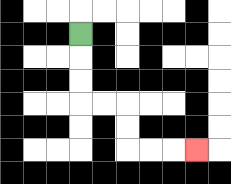{'start': '[3, 1]', 'end': '[8, 6]', 'path_directions': 'D,D,D,R,R,D,D,R,R,R', 'path_coordinates': '[[3, 1], [3, 2], [3, 3], [3, 4], [4, 4], [5, 4], [5, 5], [5, 6], [6, 6], [7, 6], [8, 6]]'}